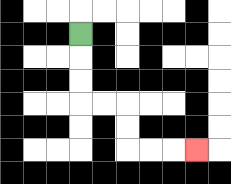{'start': '[3, 1]', 'end': '[8, 6]', 'path_directions': 'D,D,D,R,R,D,D,R,R,R', 'path_coordinates': '[[3, 1], [3, 2], [3, 3], [3, 4], [4, 4], [5, 4], [5, 5], [5, 6], [6, 6], [7, 6], [8, 6]]'}